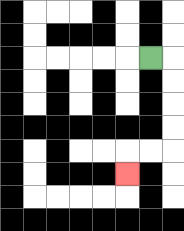{'start': '[6, 2]', 'end': '[5, 7]', 'path_directions': 'R,D,D,D,D,L,L,D', 'path_coordinates': '[[6, 2], [7, 2], [7, 3], [7, 4], [7, 5], [7, 6], [6, 6], [5, 6], [5, 7]]'}